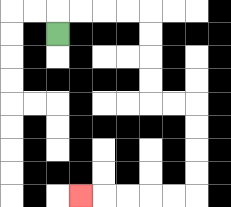{'start': '[2, 1]', 'end': '[3, 8]', 'path_directions': 'U,R,R,R,R,D,D,D,D,R,R,D,D,D,D,L,L,L,L,L', 'path_coordinates': '[[2, 1], [2, 0], [3, 0], [4, 0], [5, 0], [6, 0], [6, 1], [6, 2], [6, 3], [6, 4], [7, 4], [8, 4], [8, 5], [8, 6], [8, 7], [8, 8], [7, 8], [6, 8], [5, 8], [4, 8], [3, 8]]'}